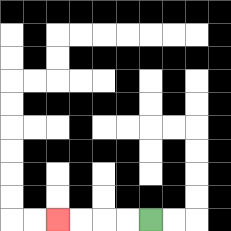{'start': '[6, 9]', 'end': '[2, 9]', 'path_directions': 'L,L,L,L', 'path_coordinates': '[[6, 9], [5, 9], [4, 9], [3, 9], [2, 9]]'}